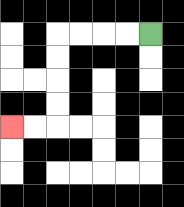{'start': '[6, 1]', 'end': '[0, 5]', 'path_directions': 'L,L,L,L,D,D,D,D,L,L', 'path_coordinates': '[[6, 1], [5, 1], [4, 1], [3, 1], [2, 1], [2, 2], [2, 3], [2, 4], [2, 5], [1, 5], [0, 5]]'}